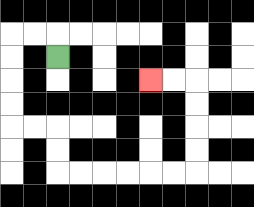{'start': '[2, 2]', 'end': '[6, 3]', 'path_directions': 'U,L,L,D,D,D,D,R,R,D,D,R,R,R,R,R,R,U,U,U,U,L,L', 'path_coordinates': '[[2, 2], [2, 1], [1, 1], [0, 1], [0, 2], [0, 3], [0, 4], [0, 5], [1, 5], [2, 5], [2, 6], [2, 7], [3, 7], [4, 7], [5, 7], [6, 7], [7, 7], [8, 7], [8, 6], [8, 5], [8, 4], [8, 3], [7, 3], [6, 3]]'}